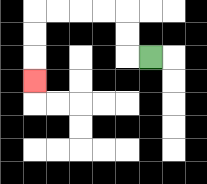{'start': '[6, 2]', 'end': '[1, 3]', 'path_directions': 'L,U,U,L,L,L,L,D,D,D', 'path_coordinates': '[[6, 2], [5, 2], [5, 1], [5, 0], [4, 0], [3, 0], [2, 0], [1, 0], [1, 1], [1, 2], [1, 3]]'}